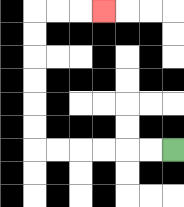{'start': '[7, 6]', 'end': '[4, 0]', 'path_directions': 'L,L,L,L,L,L,U,U,U,U,U,U,R,R,R', 'path_coordinates': '[[7, 6], [6, 6], [5, 6], [4, 6], [3, 6], [2, 6], [1, 6], [1, 5], [1, 4], [1, 3], [1, 2], [1, 1], [1, 0], [2, 0], [3, 0], [4, 0]]'}